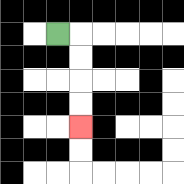{'start': '[2, 1]', 'end': '[3, 5]', 'path_directions': 'R,D,D,D,D', 'path_coordinates': '[[2, 1], [3, 1], [3, 2], [3, 3], [3, 4], [3, 5]]'}